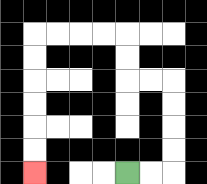{'start': '[5, 7]', 'end': '[1, 7]', 'path_directions': 'R,R,U,U,U,U,L,L,U,U,L,L,L,L,D,D,D,D,D,D', 'path_coordinates': '[[5, 7], [6, 7], [7, 7], [7, 6], [7, 5], [7, 4], [7, 3], [6, 3], [5, 3], [5, 2], [5, 1], [4, 1], [3, 1], [2, 1], [1, 1], [1, 2], [1, 3], [1, 4], [1, 5], [1, 6], [1, 7]]'}